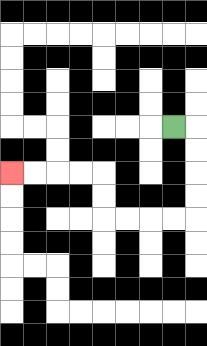{'start': '[7, 5]', 'end': '[0, 7]', 'path_directions': 'R,D,D,D,D,L,L,L,L,U,U,L,L,L,L', 'path_coordinates': '[[7, 5], [8, 5], [8, 6], [8, 7], [8, 8], [8, 9], [7, 9], [6, 9], [5, 9], [4, 9], [4, 8], [4, 7], [3, 7], [2, 7], [1, 7], [0, 7]]'}